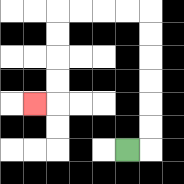{'start': '[5, 6]', 'end': '[1, 4]', 'path_directions': 'R,U,U,U,U,U,U,L,L,L,L,D,D,D,D,L', 'path_coordinates': '[[5, 6], [6, 6], [6, 5], [6, 4], [6, 3], [6, 2], [6, 1], [6, 0], [5, 0], [4, 0], [3, 0], [2, 0], [2, 1], [2, 2], [2, 3], [2, 4], [1, 4]]'}